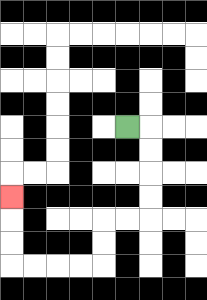{'start': '[5, 5]', 'end': '[0, 8]', 'path_directions': 'R,D,D,D,D,L,L,D,D,L,L,L,L,U,U,U', 'path_coordinates': '[[5, 5], [6, 5], [6, 6], [6, 7], [6, 8], [6, 9], [5, 9], [4, 9], [4, 10], [4, 11], [3, 11], [2, 11], [1, 11], [0, 11], [0, 10], [0, 9], [0, 8]]'}